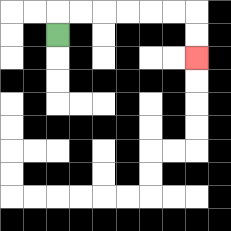{'start': '[2, 1]', 'end': '[8, 2]', 'path_directions': 'U,R,R,R,R,R,R,D,D', 'path_coordinates': '[[2, 1], [2, 0], [3, 0], [4, 0], [5, 0], [6, 0], [7, 0], [8, 0], [8, 1], [8, 2]]'}